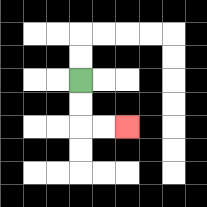{'start': '[3, 3]', 'end': '[5, 5]', 'path_directions': 'D,D,R,R', 'path_coordinates': '[[3, 3], [3, 4], [3, 5], [4, 5], [5, 5]]'}